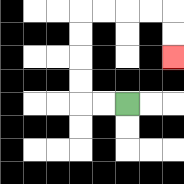{'start': '[5, 4]', 'end': '[7, 2]', 'path_directions': 'L,L,U,U,U,U,R,R,R,R,D,D', 'path_coordinates': '[[5, 4], [4, 4], [3, 4], [3, 3], [3, 2], [3, 1], [3, 0], [4, 0], [5, 0], [6, 0], [7, 0], [7, 1], [7, 2]]'}